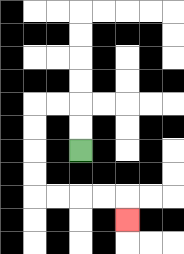{'start': '[3, 6]', 'end': '[5, 9]', 'path_directions': 'U,U,L,L,D,D,D,D,R,R,R,R,D', 'path_coordinates': '[[3, 6], [3, 5], [3, 4], [2, 4], [1, 4], [1, 5], [1, 6], [1, 7], [1, 8], [2, 8], [3, 8], [4, 8], [5, 8], [5, 9]]'}